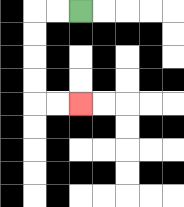{'start': '[3, 0]', 'end': '[3, 4]', 'path_directions': 'L,L,D,D,D,D,R,R', 'path_coordinates': '[[3, 0], [2, 0], [1, 0], [1, 1], [1, 2], [1, 3], [1, 4], [2, 4], [3, 4]]'}